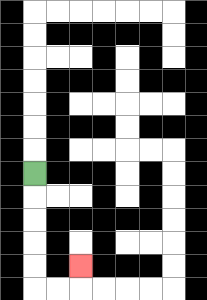{'start': '[1, 7]', 'end': '[3, 11]', 'path_directions': 'D,D,D,D,D,R,R,U', 'path_coordinates': '[[1, 7], [1, 8], [1, 9], [1, 10], [1, 11], [1, 12], [2, 12], [3, 12], [3, 11]]'}